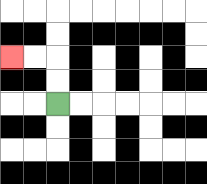{'start': '[2, 4]', 'end': '[0, 2]', 'path_directions': 'U,U,L,L', 'path_coordinates': '[[2, 4], [2, 3], [2, 2], [1, 2], [0, 2]]'}